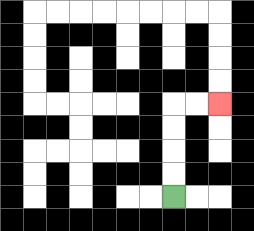{'start': '[7, 8]', 'end': '[9, 4]', 'path_directions': 'U,U,U,U,R,R', 'path_coordinates': '[[7, 8], [7, 7], [7, 6], [7, 5], [7, 4], [8, 4], [9, 4]]'}